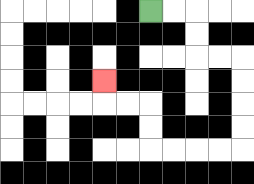{'start': '[6, 0]', 'end': '[4, 3]', 'path_directions': 'R,R,D,D,R,R,D,D,D,D,L,L,L,L,U,U,L,L,U', 'path_coordinates': '[[6, 0], [7, 0], [8, 0], [8, 1], [8, 2], [9, 2], [10, 2], [10, 3], [10, 4], [10, 5], [10, 6], [9, 6], [8, 6], [7, 6], [6, 6], [6, 5], [6, 4], [5, 4], [4, 4], [4, 3]]'}